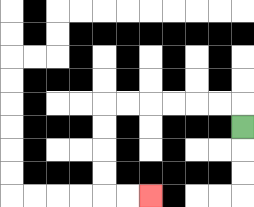{'start': '[10, 5]', 'end': '[6, 8]', 'path_directions': 'U,L,L,L,L,L,L,D,D,D,D,R,R', 'path_coordinates': '[[10, 5], [10, 4], [9, 4], [8, 4], [7, 4], [6, 4], [5, 4], [4, 4], [4, 5], [4, 6], [4, 7], [4, 8], [5, 8], [6, 8]]'}